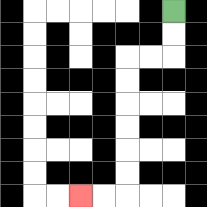{'start': '[7, 0]', 'end': '[3, 8]', 'path_directions': 'D,D,L,L,D,D,D,D,D,D,L,L', 'path_coordinates': '[[7, 0], [7, 1], [7, 2], [6, 2], [5, 2], [5, 3], [5, 4], [5, 5], [5, 6], [5, 7], [5, 8], [4, 8], [3, 8]]'}